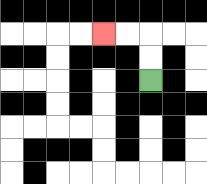{'start': '[6, 3]', 'end': '[4, 1]', 'path_directions': 'U,U,L,L', 'path_coordinates': '[[6, 3], [6, 2], [6, 1], [5, 1], [4, 1]]'}